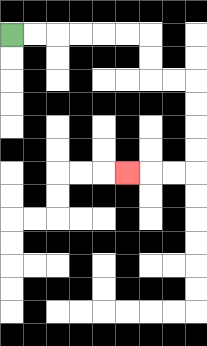{'start': '[0, 1]', 'end': '[5, 7]', 'path_directions': 'R,R,R,R,R,R,D,D,R,R,D,D,D,D,L,L,L', 'path_coordinates': '[[0, 1], [1, 1], [2, 1], [3, 1], [4, 1], [5, 1], [6, 1], [6, 2], [6, 3], [7, 3], [8, 3], [8, 4], [8, 5], [8, 6], [8, 7], [7, 7], [6, 7], [5, 7]]'}